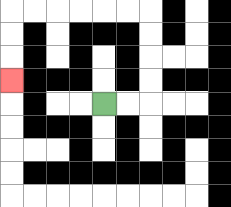{'start': '[4, 4]', 'end': '[0, 3]', 'path_directions': 'R,R,U,U,U,U,L,L,L,L,L,L,D,D,D', 'path_coordinates': '[[4, 4], [5, 4], [6, 4], [6, 3], [6, 2], [6, 1], [6, 0], [5, 0], [4, 0], [3, 0], [2, 0], [1, 0], [0, 0], [0, 1], [0, 2], [0, 3]]'}